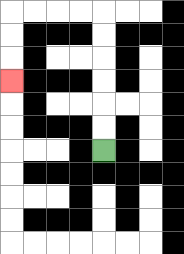{'start': '[4, 6]', 'end': '[0, 3]', 'path_directions': 'U,U,U,U,U,U,L,L,L,L,D,D,D', 'path_coordinates': '[[4, 6], [4, 5], [4, 4], [4, 3], [4, 2], [4, 1], [4, 0], [3, 0], [2, 0], [1, 0], [0, 0], [0, 1], [0, 2], [0, 3]]'}